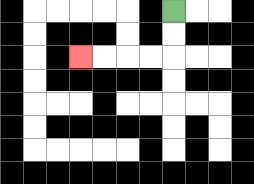{'start': '[7, 0]', 'end': '[3, 2]', 'path_directions': 'D,D,L,L,L,L', 'path_coordinates': '[[7, 0], [7, 1], [7, 2], [6, 2], [5, 2], [4, 2], [3, 2]]'}